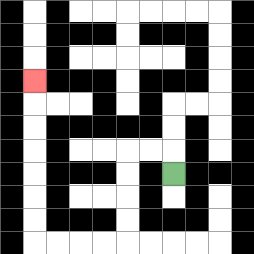{'start': '[7, 7]', 'end': '[1, 3]', 'path_directions': 'U,L,L,D,D,D,D,L,L,L,L,U,U,U,U,U,U,U', 'path_coordinates': '[[7, 7], [7, 6], [6, 6], [5, 6], [5, 7], [5, 8], [5, 9], [5, 10], [4, 10], [3, 10], [2, 10], [1, 10], [1, 9], [1, 8], [1, 7], [1, 6], [1, 5], [1, 4], [1, 3]]'}